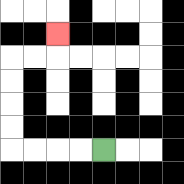{'start': '[4, 6]', 'end': '[2, 1]', 'path_directions': 'L,L,L,L,U,U,U,U,R,R,U', 'path_coordinates': '[[4, 6], [3, 6], [2, 6], [1, 6], [0, 6], [0, 5], [0, 4], [0, 3], [0, 2], [1, 2], [2, 2], [2, 1]]'}